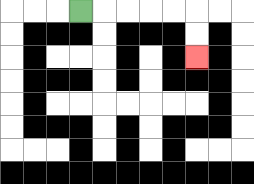{'start': '[3, 0]', 'end': '[8, 2]', 'path_directions': 'R,R,R,R,R,D,D', 'path_coordinates': '[[3, 0], [4, 0], [5, 0], [6, 0], [7, 0], [8, 0], [8, 1], [8, 2]]'}